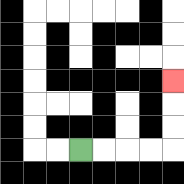{'start': '[3, 6]', 'end': '[7, 3]', 'path_directions': 'R,R,R,R,U,U,U', 'path_coordinates': '[[3, 6], [4, 6], [5, 6], [6, 6], [7, 6], [7, 5], [7, 4], [7, 3]]'}